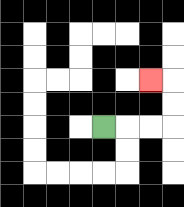{'start': '[4, 5]', 'end': '[6, 3]', 'path_directions': 'R,R,R,U,U,L', 'path_coordinates': '[[4, 5], [5, 5], [6, 5], [7, 5], [7, 4], [7, 3], [6, 3]]'}